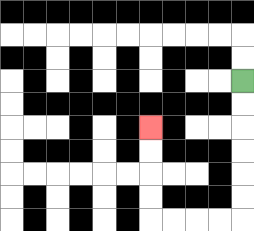{'start': '[10, 3]', 'end': '[6, 5]', 'path_directions': 'D,D,D,D,D,D,L,L,L,L,U,U,U,U', 'path_coordinates': '[[10, 3], [10, 4], [10, 5], [10, 6], [10, 7], [10, 8], [10, 9], [9, 9], [8, 9], [7, 9], [6, 9], [6, 8], [6, 7], [6, 6], [6, 5]]'}